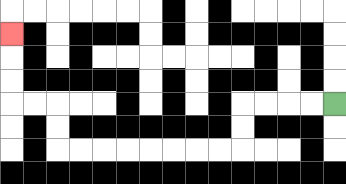{'start': '[14, 4]', 'end': '[0, 1]', 'path_directions': 'L,L,L,L,D,D,L,L,L,L,L,L,L,L,U,U,L,L,U,U,U', 'path_coordinates': '[[14, 4], [13, 4], [12, 4], [11, 4], [10, 4], [10, 5], [10, 6], [9, 6], [8, 6], [7, 6], [6, 6], [5, 6], [4, 6], [3, 6], [2, 6], [2, 5], [2, 4], [1, 4], [0, 4], [0, 3], [0, 2], [0, 1]]'}